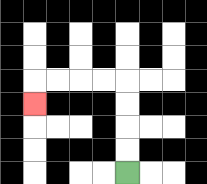{'start': '[5, 7]', 'end': '[1, 4]', 'path_directions': 'U,U,U,U,L,L,L,L,D', 'path_coordinates': '[[5, 7], [5, 6], [5, 5], [5, 4], [5, 3], [4, 3], [3, 3], [2, 3], [1, 3], [1, 4]]'}